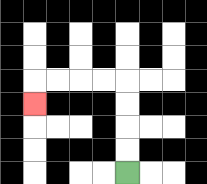{'start': '[5, 7]', 'end': '[1, 4]', 'path_directions': 'U,U,U,U,L,L,L,L,D', 'path_coordinates': '[[5, 7], [5, 6], [5, 5], [5, 4], [5, 3], [4, 3], [3, 3], [2, 3], [1, 3], [1, 4]]'}